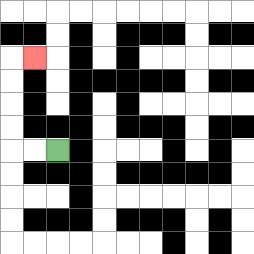{'start': '[2, 6]', 'end': '[1, 2]', 'path_directions': 'L,L,U,U,U,U,R', 'path_coordinates': '[[2, 6], [1, 6], [0, 6], [0, 5], [0, 4], [0, 3], [0, 2], [1, 2]]'}